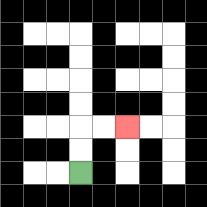{'start': '[3, 7]', 'end': '[5, 5]', 'path_directions': 'U,U,R,R', 'path_coordinates': '[[3, 7], [3, 6], [3, 5], [4, 5], [5, 5]]'}